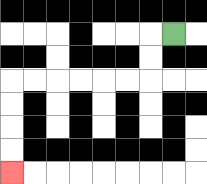{'start': '[7, 1]', 'end': '[0, 7]', 'path_directions': 'L,D,D,L,L,L,L,L,L,D,D,D,D', 'path_coordinates': '[[7, 1], [6, 1], [6, 2], [6, 3], [5, 3], [4, 3], [3, 3], [2, 3], [1, 3], [0, 3], [0, 4], [0, 5], [0, 6], [0, 7]]'}